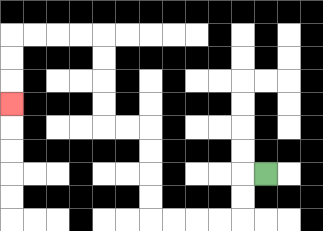{'start': '[11, 7]', 'end': '[0, 4]', 'path_directions': 'L,D,D,L,L,L,L,U,U,U,U,L,L,U,U,U,U,L,L,L,L,D,D,D', 'path_coordinates': '[[11, 7], [10, 7], [10, 8], [10, 9], [9, 9], [8, 9], [7, 9], [6, 9], [6, 8], [6, 7], [6, 6], [6, 5], [5, 5], [4, 5], [4, 4], [4, 3], [4, 2], [4, 1], [3, 1], [2, 1], [1, 1], [0, 1], [0, 2], [0, 3], [0, 4]]'}